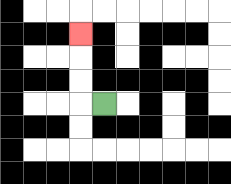{'start': '[4, 4]', 'end': '[3, 1]', 'path_directions': 'L,U,U,U', 'path_coordinates': '[[4, 4], [3, 4], [3, 3], [3, 2], [3, 1]]'}